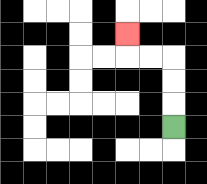{'start': '[7, 5]', 'end': '[5, 1]', 'path_directions': 'U,U,U,L,L,U', 'path_coordinates': '[[7, 5], [7, 4], [7, 3], [7, 2], [6, 2], [5, 2], [5, 1]]'}